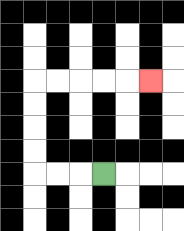{'start': '[4, 7]', 'end': '[6, 3]', 'path_directions': 'L,L,L,U,U,U,U,R,R,R,R,R', 'path_coordinates': '[[4, 7], [3, 7], [2, 7], [1, 7], [1, 6], [1, 5], [1, 4], [1, 3], [2, 3], [3, 3], [4, 3], [5, 3], [6, 3]]'}